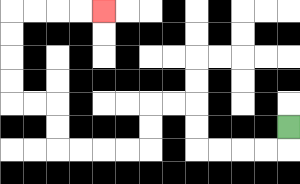{'start': '[12, 5]', 'end': '[4, 0]', 'path_directions': 'D,L,L,L,L,U,U,L,L,D,D,L,L,L,L,U,U,L,L,U,U,U,U,R,R,R,R', 'path_coordinates': '[[12, 5], [12, 6], [11, 6], [10, 6], [9, 6], [8, 6], [8, 5], [8, 4], [7, 4], [6, 4], [6, 5], [6, 6], [5, 6], [4, 6], [3, 6], [2, 6], [2, 5], [2, 4], [1, 4], [0, 4], [0, 3], [0, 2], [0, 1], [0, 0], [1, 0], [2, 0], [3, 0], [4, 0]]'}